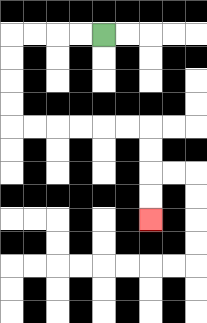{'start': '[4, 1]', 'end': '[6, 9]', 'path_directions': 'L,L,L,L,D,D,D,D,R,R,R,R,R,R,D,D,D,D', 'path_coordinates': '[[4, 1], [3, 1], [2, 1], [1, 1], [0, 1], [0, 2], [0, 3], [0, 4], [0, 5], [1, 5], [2, 5], [3, 5], [4, 5], [5, 5], [6, 5], [6, 6], [6, 7], [6, 8], [6, 9]]'}